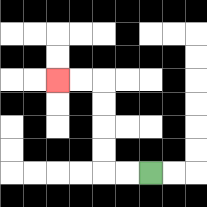{'start': '[6, 7]', 'end': '[2, 3]', 'path_directions': 'L,L,U,U,U,U,L,L', 'path_coordinates': '[[6, 7], [5, 7], [4, 7], [4, 6], [4, 5], [4, 4], [4, 3], [3, 3], [2, 3]]'}